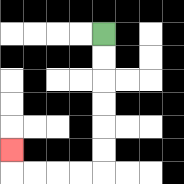{'start': '[4, 1]', 'end': '[0, 6]', 'path_directions': 'D,D,D,D,D,D,L,L,L,L,U', 'path_coordinates': '[[4, 1], [4, 2], [4, 3], [4, 4], [4, 5], [4, 6], [4, 7], [3, 7], [2, 7], [1, 7], [0, 7], [0, 6]]'}